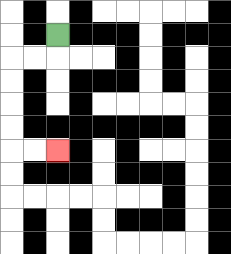{'start': '[2, 1]', 'end': '[2, 6]', 'path_directions': 'D,L,L,D,D,D,D,R,R', 'path_coordinates': '[[2, 1], [2, 2], [1, 2], [0, 2], [0, 3], [0, 4], [0, 5], [0, 6], [1, 6], [2, 6]]'}